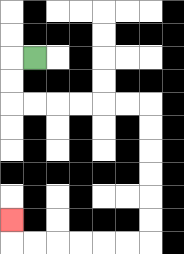{'start': '[1, 2]', 'end': '[0, 9]', 'path_directions': 'L,D,D,R,R,R,R,R,R,D,D,D,D,D,D,L,L,L,L,L,L,U', 'path_coordinates': '[[1, 2], [0, 2], [0, 3], [0, 4], [1, 4], [2, 4], [3, 4], [4, 4], [5, 4], [6, 4], [6, 5], [6, 6], [6, 7], [6, 8], [6, 9], [6, 10], [5, 10], [4, 10], [3, 10], [2, 10], [1, 10], [0, 10], [0, 9]]'}